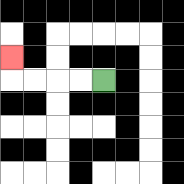{'start': '[4, 3]', 'end': '[0, 2]', 'path_directions': 'L,L,L,L,U', 'path_coordinates': '[[4, 3], [3, 3], [2, 3], [1, 3], [0, 3], [0, 2]]'}